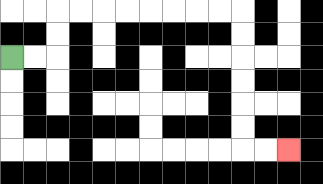{'start': '[0, 2]', 'end': '[12, 6]', 'path_directions': 'R,R,U,U,R,R,R,R,R,R,R,R,D,D,D,D,D,D,R,R', 'path_coordinates': '[[0, 2], [1, 2], [2, 2], [2, 1], [2, 0], [3, 0], [4, 0], [5, 0], [6, 0], [7, 0], [8, 0], [9, 0], [10, 0], [10, 1], [10, 2], [10, 3], [10, 4], [10, 5], [10, 6], [11, 6], [12, 6]]'}